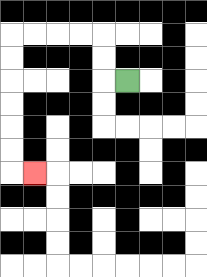{'start': '[5, 3]', 'end': '[1, 7]', 'path_directions': 'L,U,U,L,L,L,L,D,D,D,D,D,D,R', 'path_coordinates': '[[5, 3], [4, 3], [4, 2], [4, 1], [3, 1], [2, 1], [1, 1], [0, 1], [0, 2], [0, 3], [0, 4], [0, 5], [0, 6], [0, 7], [1, 7]]'}